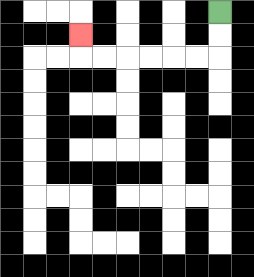{'start': '[9, 0]', 'end': '[3, 1]', 'path_directions': 'D,D,L,L,L,L,L,L,U', 'path_coordinates': '[[9, 0], [9, 1], [9, 2], [8, 2], [7, 2], [6, 2], [5, 2], [4, 2], [3, 2], [3, 1]]'}